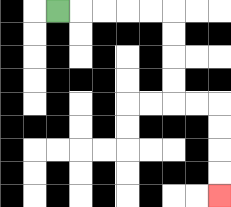{'start': '[2, 0]', 'end': '[9, 8]', 'path_directions': 'R,R,R,R,R,D,D,D,D,R,R,D,D,D,D', 'path_coordinates': '[[2, 0], [3, 0], [4, 0], [5, 0], [6, 0], [7, 0], [7, 1], [7, 2], [7, 3], [7, 4], [8, 4], [9, 4], [9, 5], [9, 6], [9, 7], [9, 8]]'}